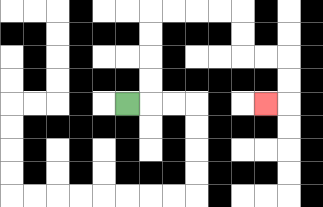{'start': '[5, 4]', 'end': '[11, 4]', 'path_directions': 'R,U,U,U,U,R,R,R,R,D,D,R,R,D,D,L', 'path_coordinates': '[[5, 4], [6, 4], [6, 3], [6, 2], [6, 1], [6, 0], [7, 0], [8, 0], [9, 0], [10, 0], [10, 1], [10, 2], [11, 2], [12, 2], [12, 3], [12, 4], [11, 4]]'}